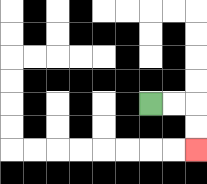{'start': '[6, 4]', 'end': '[8, 6]', 'path_directions': 'R,R,D,D', 'path_coordinates': '[[6, 4], [7, 4], [8, 4], [8, 5], [8, 6]]'}